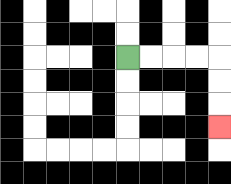{'start': '[5, 2]', 'end': '[9, 5]', 'path_directions': 'R,R,R,R,D,D,D', 'path_coordinates': '[[5, 2], [6, 2], [7, 2], [8, 2], [9, 2], [9, 3], [9, 4], [9, 5]]'}